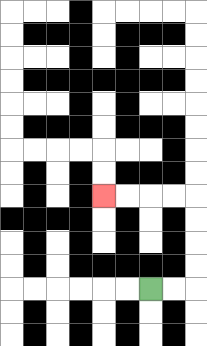{'start': '[6, 12]', 'end': '[4, 8]', 'path_directions': 'R,R,U,U,U,U,L,L,L,L', 'path_coordinates': '[[6, 12], [7, 12], [8, 12], [8, 11], [8, 10], [8, 9], [8, 8], [7, 8], [6, 8], [5, 8], [4, 8]]'}